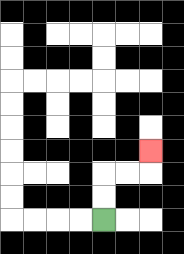{'start': '[4, 9]', 'end': '[6, 6]', 'path_directions': 'U,U,R,R,U', 'path_coordinates': '[[4, 9], [4, 8], [4, 7], [5, 7], [6, 7], [6, 6]]'}